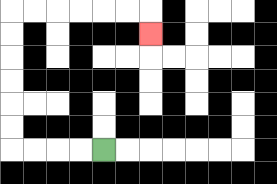{'start': '[4, 6]', 'end': '[6, 1]', 'path_directions': 'L,L,L,L,U,U,U,U,U,U,R,R,R,R,R,R,D', 'path_coordinates': '[[4, 6], [3, 6], [2, 6], [1, 6], [0, 6], [0, 5], [0, 4], [0, 3], [0, 2], [0, 1], [0, 0], [1, 0], [2, 0], [3, 0], [4, 0], [5, 0], [6, 0], [6, 1]]'}